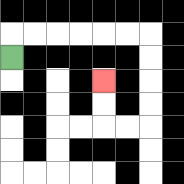{'start': '[0, 2]', 'end': '[4, 3]', 'path_directions': 'U,R,R,R,R,R,R,D,D,D,D,L,L,U,U', 'path_coordinates': '[[0, 2], [0, 1], [1, 1], [2, 1], [3, 1], [4, 1], [5, 1], [6, 1], [6, 2], [6, 3], [6, 4], [6, 5], [5, 5], [4, 5], [4, 4], [4, 3]]'}